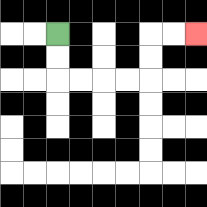{'start': '[2, 1]', 'end': '[8, 1]', 'path_directions': 'D,D,R,R,R,R,U,U,R,R', 'path_coordinates': '[[2, 1], [2, 2], [2, 3], [3, 3], [4, 3], [5, 3], [6, 3], [6, 2], [6, 1], [7, 1], [8, 1]]'}